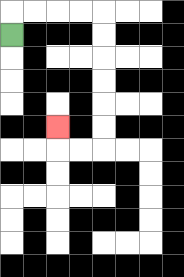{'start': '[0, 1]', 'end': '[2, 5]', 'path_directions': 'U,R,R,R,R,D,D,D,D,D,D,L,L,U', 'path_coordinates': '[[0, 1], [0, 0], [1, 0], [2, 0], [3, 0], [4, 0], [4, 1], [4, 2], [4, 3], [4, 4], [4, 5], [4, 6], [3, 6], [2, 6], [2, 5]]'}